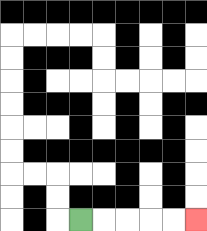{'start': '[3, 9]', 'end': '[8, 9]', 'path_directions': 'R,R,R,R,R', 'path_coordinates': '[[3, 9], [4, 9], [5, 9], [6, 9], [7, 9], [8, 9]]'}